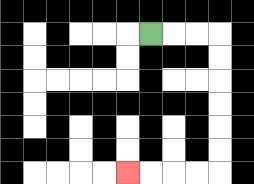{'start': '[6, 1]', 'end': '[5, 7]', 'path_directions': 'R,R,R,D,D,D,D,D,D,L,L,L,L', 'path_coordinates': '[[6, 1], [7, 1], [8, 1], [9, 1], [9, 2], [9, 3], [9, 4], [9, 5], [9, 6], [9, 7], [8, 7], [7, 7], [6, 7], [5, 7]]'}